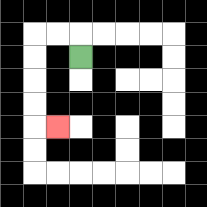{'start': '[3, 2]', 'end': '[2, 5]', 'path_directions': 'U,L,L,D,D,D,D,R', 'path_coordinates': '[[3, 2], [3, 1], [2, 1], [1, 1], [1, 2], [1, 3], [1, 4], [1, 5], [2, 5]]'}